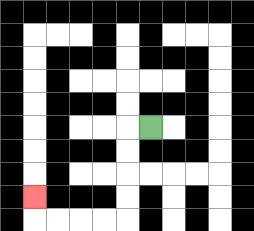{'start': '[6, 5]', 'end': '[1, 8]', 'path_directions': 'L,D,D,D,D,L,L,L,L,U', 'path_coordinates': '[[6, 5], [5, 5], [5, 6], [5, 7], [5, 8], [5, 9], [4, 9], [3, 9], [2, 9], [1, 9], [1, 8]]'}